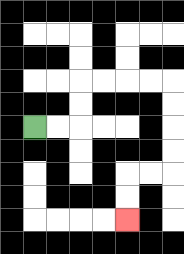{'start': '[1, 5]', 'end': '[5, 9]', 'path_directions': 'R,R,U,U,R,R,R,R,D,D,D,D,L,L,D,D', 'path_coordinates': '[[1, 5], [2, 5], [3, 5], [3, 4], [3, 3], [4, 3], [5, 3], [6, 3], [7, 3], [7, 4], [7, 5], [7, 6], [7, 7], [6, 7], [5, 7], [5, 8], [5, 9]]'}